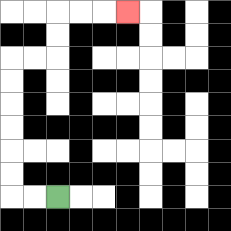{'start': '[2, 8]', 'end': '[5, 0]', 'path_directions': 'L,L,U,U,U,U,U,U,R,R,U,U,R,R,R', 'path_coordinates': '[[2, 8], [1, 8], [0, 8], [0, 7], [0, 6], [0, 5], [0, 4], [0, 3], [0, 2], [1, 2], [2, 2], [2, 1], [2, 0], [3, 0], [4, 0], [5, 0]]'}